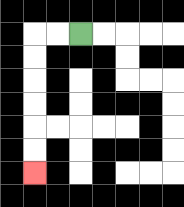{'start': '[3, 1]', 'end': '[1, 7]', 'path_directions': 'L,L,D,D,D,D,D,D', 'path_coordinates': '[[3, 1], [2, 1], [1, 1], [1, 2], [1, 3], [1, 4], [1, 5], [1, 6], [1, 7]]'}